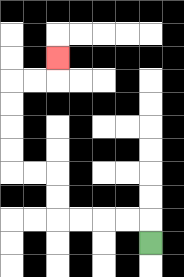{'start': '[6, 10]', 'end': '[2, 2]', 'path_directions': 'U,L,L,L,L,U,U,L,L,U,U,U,U,R,R,U', 'path_coordinates': '[[6, 10], [6, 9], [5, 9], [4, 9], [3, 9], [2, 9], [2, 8], [2, 7], [1, 7], [0, 7], [0, 6], [0, 5], [0, 4], [0, 3], [1, 3], [2, 3], [2, 2]]'}